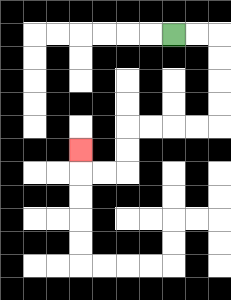{'start': '[7, 1]', 'end': '[3, 6]', 'path_directions': 'R,R,D,D,D,D,L,L,L,L,D,D,L,L,U', 'path_coordinates': '[[7, 1], [8, 1], [9, 1], [9, 2], [9, 3], [9, 4], [9, 5], [8, 5], [7, 5], [6, 5], [5, 5], [5, 6], [5, 7], [4, 7], [3, 7], [3, 6]]'}